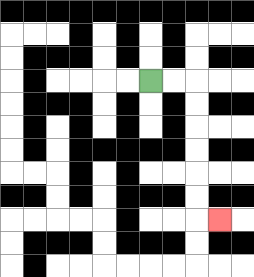{'start': '[6, 3]', 'end': '[9, 9]', 'path_directions': 'R,R,D,D,D,D,D,D,R', 'path_coordinates': '[[6, 3], [7, 3], [8, 3], [8, 4], [8, 5], [8, 6], [8, 7], [8, 8], [8, 9], [9, 9]]'}